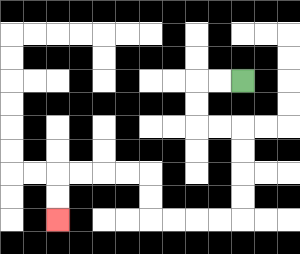{'start': '[10, 3]', 'end': '[2, 9]', 'path_directions': 'L,L,D,D,R,R,D,D,D,D,L,L,L,L,U,U,L,L,L,L,D,D', 'path_coordinates': '[[10, 3], [9, 3], [8, 3], [8, 4], [8, 5], [9, 5], [10, 5], [10, 6], [10, 7], [10, 8], [10, 9], [9, 9], [8, 9], [7, 9], [6, 9], [6, 8], [6, 7], [5, 7], [4, 7], [3, 7], [2, 7], [2, 8], [2, 9]]'}